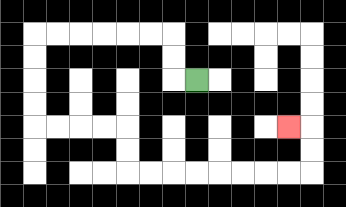{'start': '[8, 3]', 'end': '[12, 5]', 'path_directions': 'L,U,U,L,L,L,L,L,L,D,D,D,D,R,R,R,R,D,D,R,R,R,R,R,R,R,R,U,U,L', 'path_coordinates': '[[8, 3], [7, 3], [7, 2], [7, 1], [6, 1], [5, 1], [4, 1], [3, 1], [2, 1], [1, 1], [1, 2], [1, 3], [1, 4], [1, 5], [2, 5], [3, 5], [4, 5], [5, 5], [5, 6], [5, 7], [6, 7], [7, 7], [8, 7], [9, 7], [10, 7], [11, 7], [12, 7], [13, 7], [13, 6], [13, 5], [12, 5]]'}